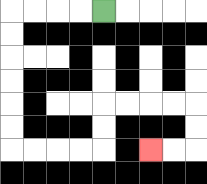{'start': '[4, 0]', 'end': '[6, 6]', 'path_directions': 'L,L,L,L,D,D,D,D,D,D,R,R,R,R,U,U,R,R,R,R,D,D,L,L', 'path_coordinates': '[[4, 0], [3, 0], [2, 0], [1, 0], [0, 0], [0, 1], [0, 2], [0, 3], [0, 4], [0, 5], [0, 6], [1, 6], [2, 6], [3, 6], [4, 6], [4, 5], [4, 4], [5, 4], [6, 4], [7, 4], [8, 4], [8, 5], [8, 6], [7, 6], [6, 6]]'}